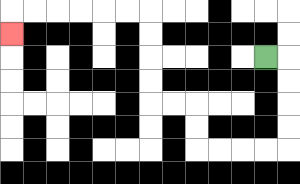{'start': '[11, 2]', 'end': '[0, 1]', 'path_directions': 'R,D,D,D,D,L,L,L,L,U,U,L,L,U,U,U,U,L,L,L,L,L,L,D', 'path_coordinates': '[[11, 2], [12, 2], [12, 3], [12, 4], [12, 5], [12, 6], [11, 6], [10, 6], [9, 6], [8, 6], [8, 5], [8, 4], [7, 4], [6, 4], [6, 3], [6, 2], [6, 1], [6, 0], [5, 0], [4, 0], [3, 0], [2, 0], [1, 0], [0, 0], [0, 1]]'}